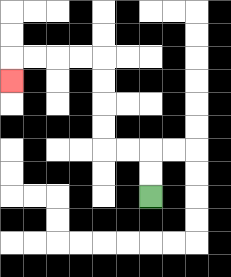{'start': '[6, 8]', 'end': '[0, 3]', 'path_directions': 'U,U,L,L,U,U,U,U,L,L,L,L,D', 'path_coordinates': '[[6, 8], [6, 7], [6, 6], [5, 6], [4, 6], [4, 5], [4, 4], [4, 3], [4, 2], [3, 2], [2, 2], [1, 2], [0, 2], [0, 3]]'}